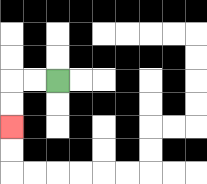{'start': '[2, 3]', 'end': '[0, 5]', 'path_directions': 'L,L,D,D', 'path_coordinates': '[[2, 3], [1, 3], [0, 3], [0, 4], [0, 5]]'}